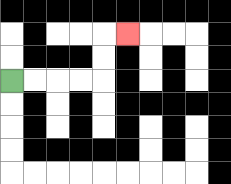{'start': '[0, 3]', 'end': '[5, 1]', 'path_directions': 'R,R,R,R,U,U,R', 'path_coordinates': '[[0, 3], [1, 3], [2, 3], [3, 3], [4, 3], [4, 2], [4, 1], [5, 1]]'}